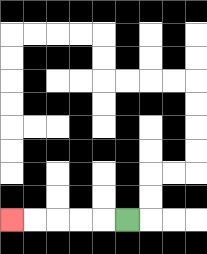{'start': '[5, 9]', 'end': '[0, 9]', 'path_directions': 'L,L,L,L,L', 'path_coordinates': '[[5, 9], [4, 9], [3, 9], [2, 9], [1, 9], [0, 9]]'}